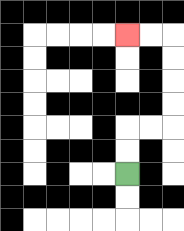{'start': '[5, 7]', 'end': '[5, 1]', 'path_directions': 'U,U,R,R,U,U,U,U,L,L', 'path_coordinates': '[[5, 7], [5, 6], [5, 5], [6, 5], [7, 5], [7, 4], [7, 3], [7, 2], [7, 1], [6, 1], [5, 1]]'}